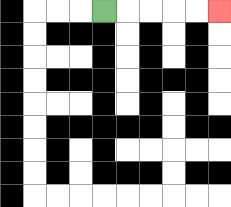{'start': '[4, 0]', 'end': '[9, 0]', 'path_directions': 'R,R,R,R,R', 'path_coordinates': '[[4, 0], [5, 0], [6, 0], [7, 0], [8, 0], [9, 0]]'}